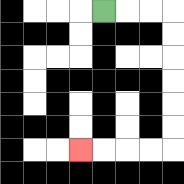{'start': '[4, 0]', 'end': '[3, 6]', 'path_directions': 'R,R,R,D,D,D,D,D,D,L,L,L,L', 'path_coordinates': '[[4, 0], [5, 0], [6, 0], [7, 0], [7, 1], [7, 2], [7, 3], [7, 4], [7, 5], [7, 6], [6, 6], [5, 6], [4, 6], [3, 6]]'}